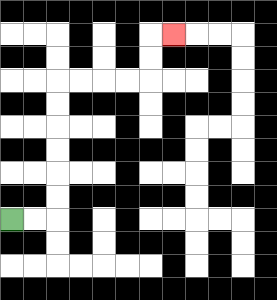{'start': '[0, 9]', 'end': '[7, 1]', 'path_directions': 'R,R,U,U,U,U,U,U,R,R,R,R,U,U,R', 'path_coordinates': '[[0, 9], [1, 9], [2, 9], [2, 8], [2, 7], [2, 6], [2, 5], [2, 4], [2, 3], [3, 3], [4, 3], [5, 3], [6, 3], [6, 2], [6, 1], [7, 1]]'}